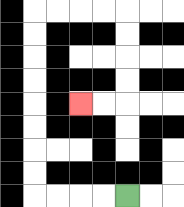{'start': '[5, 8]', 'end': '[3, 4]', 'path_directions': 'L,L,L,L,U,U,U,U,U,U,U,U,R,R,R,R,D,D,D,D,L,L', 'path_coordinates': '[[5, 8], [4, 8], [3, 8], [2, 8], [1, 8], [1, 7], [1, 6], [1, 5], [1, 4], [1, 3], [1, 2], [1, 1], [1, 0], [2, 0], [3, 0], [4, 0], [5, 0], [5, 1], [5, 2], [5, 3], [5, 4], [4, 4], [3, 4]]'}